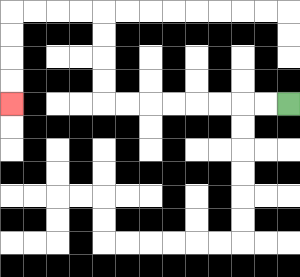{'start': '[12, 4]', 'end': '[0, 4]', 'path_directions': 'L,L,L,L,L,L,L,L,U,U,U,U,L,L,L,L,D,D,D,D', 'path_coordinates': '[[12, 4], [11, 4], [10, 4], [9, 4], [8, 4], [7, 4], [6, 4], [5, 4], [4, 4], [4, 3], [4, 2], [4, 1], [4, 0], [3, 0], [2, 0], [1, 0], [0, 0], [0, 1], [0, 2], [0, 3], [0, 4]]'}